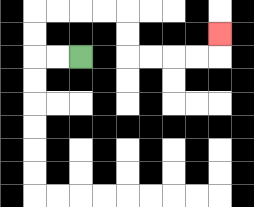{'start': '[3, 2]', 'end': '[9, 1]', 'path_directions': 'L,L,U,U,R,R,R,R,D,D,R,R,R,R,U', 'path_coordinates': '[[3, 2], [2, 2], [1, 2], [1, 1], [1, 0], [2, 0], [3, 0], [4, 0], [5, 0], [5, 1], [5, 2], [6, 2], [7, 2], [8, 2], [9, 2], [9, 1]]'}